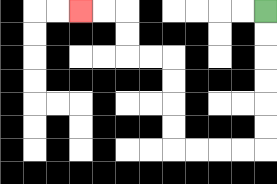{'start': '[11, 0]', 'end': '[3, 0]', 'path_directions': 'D,D,D,D,D,D,L,L,L,L,U,U,U,U,L,L,U,U,L,L', 'path_coordinates': '[[11, 0], [11, 1], [11, 2], [11, 3], [11, 4], [11, 5], [11, 6], [10, 6], [9, 6], [8, 6], [7, 6], [7, 5], [7, 4], [7, 3], [7, 2], [6, 2], [5, 2], [5, 1], [5, 0], [4, 0], [3, 0]]'}